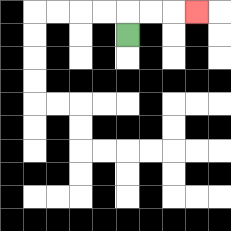{'start': '[5, 1]', 'end': '[8, 0]', 'path_directions': 'U,R,R,R', 'path_coordinates': '[[5, 1], [5, 0], [6, 0], [7, 0], [8, 0]]'}